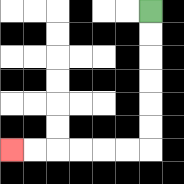{'start': '[6, 0]', 'end': '[0, 6]', 'path_directions': 'D,D,D,D,D,D,L,L,L,L,L,L', 'path_coordinates': '[[6, 0], [6, 1], [6, 2], [6, 3], [6, 4], [6, 5], [6, 6], [5, 6], [4, 6], [3, 6], [2, 6], [1, 6], [0, 6]]'}